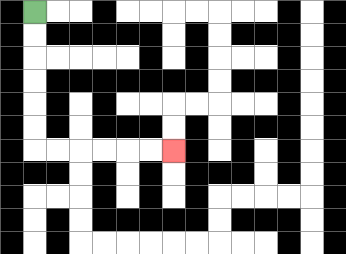{'start': '[1, 0]', 'end': '[7, 6]', 'path_directions': 'D,D,D,D,D,D,R,R,R,R,R,R', 'path_coordinates': '[[1, 0], [1, 1], [1, 2], [1, 3], [1, 4], [1, 5], [1, 6], [2, 6], [3, 6], [4, 6], [5, 6], [6, 6], [7, 6]]'}